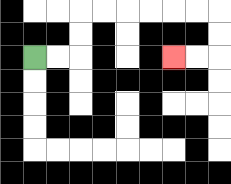{'start': '[1, 2]', 'end': '[7, 2]', 'path_directions': 'R,R,U,U,R,R,R,R,R,R,D,D,L,L', 'path_coordinates': '[[1, 2], [2, 2], [3, 2], [3, 1], [3, 0], [4, 0], [5, 0], [6, 0], [7, 0], [8, 0], [9, 0], [9, 1], [9, 2], [8, 2], [7, 2]]'}